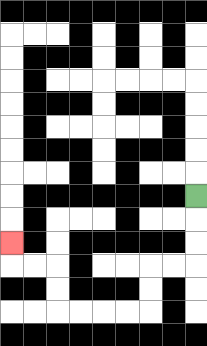{'start': '[8, 8]', 'end': '[0, 10]', 'path_directions': 'D,D,D,L,L,D,D,L,L,L,L,U,U,L,L,U', 'path_coordinates': '[[8, 8], [8, 9], [8, 10], [8, 11], [7, 11], [6, 11], [6, 12], [6, 13], [5, 13], [4, 13], [3, 13], [2, 13], [2, 12], [2, 11], [1, 11], [0, 11], [0, 10]]'}